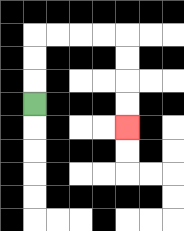{'start': '[1, 4]', 'end': '[5, 5]', 'path_directions': 'U,U,U,R,R,R,R,D,D,D,D', 'path_coordinates': '[[1, 4], [1, 3], [1, 2], [1, 1], [2, 1], [3, 1], [4, 1], [5, 1], [5, 2], [5, 3], [5, 4], [5, 5]]'}